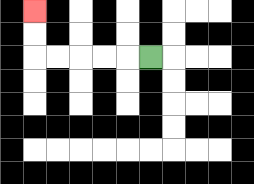{'start': '[6, 2]', 'end': '[1, 0]', 'path_directions': 'L,L,L,L,L,U,U', 'path_coordinates': '[[6, 2], [5, 2], [4, 2], [3, 2], [2, 2], [1, 2], [1, 1], [1, 0]]'}